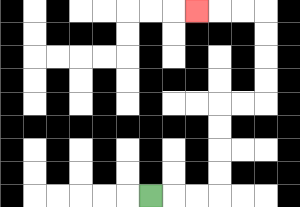{'start': '[6, 8]', 'end': '[8, 0]', 'path_directions': 'R,R,R,U,U,U,U,R,R,U,U,U,U,L,L,L', 'path_coordinates': '[[6, 8], [7, 8], [8, 8], [9, 8], [9, 7], [9, 6], [9, 5], [9, 4], [10, 4], [11, 4], [11, 3], [11, 2], [11, 1], [11, 0], [10, 0], [9, 0], [8, 0]]'}